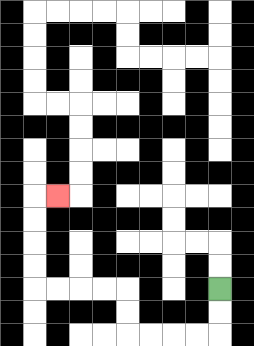{'start': '[9, 12]', 'end': '[2, 8]', 'path_directions': 'D,D,L,L,L,L,U,U,L,L,L,L,U,U,U,U,R', 'path_coordinates': '[[9, 12], [9, 13], [9, 14], [8, 14], [7, 14], [6, 14], [5, 14], [5, 13], [5, 12], [4, 12], [3, 12], [2, 12], [1, 12], [1, 11], [1, 10], [1, 9], [1, 8], [2, 8]]'}